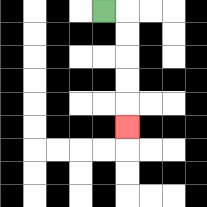{'start': '[4, 0]', 'end': '[5, 5]', 'path_directions': 'R,D,D,D,D,D', 'path_coordinates': '[[4, 0], [5, 0], [5, 1], [5, 2], [5, 3], [5, 4], [5, 5]]'}